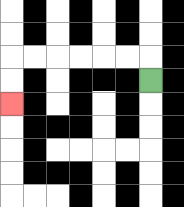{'start': '[6, 3]', 'end': '[0, 4]', 'path_directions': 'U,L,L,L,L,L,L,D,D', 'path_coordinates': '[[6, 3], [6, 2], [5, 2], [4, 2], [3, 2], [2, 2], [1, 2], [0, 2], [0, 3], [0, 4]]'}